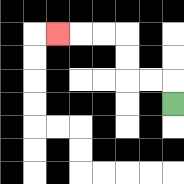{'start': '[7, 4]', 'end': '[2, 1]', 'path_directions': 'U,L,L,U,U,L,L,L', 'path_coordinates': '[[7, 4], [7, 3], [6, 3], [5, 3], [5, 2], [5, 1], [4, 1], [3, 1], [2, 1]]'}